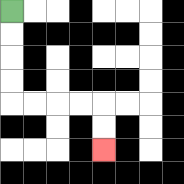{'start': '[0, 0]', 'end': '[4, 6]', 'path_directions': 'D,D,D,D,R,R,R,R,D,D', 'path_coordinates': '[[0, 0], [0, 1], [0, 2], [0, 3], [0, 4], [1, 4], [2, 4], [3, 4], [4, 4], [4, 5], [4, 6]]'}